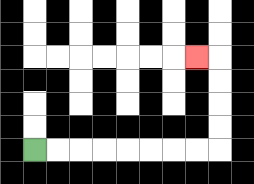{'start': '[1, 6]', 'end': '[8, 2]', 'path_directions': 'R,R,R,R,R,R,R,R,U,U,U,U,L', 'path_coordinates': '[[1, 6], [2, 6], [3, 6], [4, 6], [5, 6], [6, 6], [7, 6], [8, 6], [9, 6], [9, 5], [9, 4], [9, 3], [9, 2], [8, 2]]'}